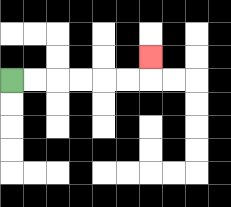{'start': '[0, 3]', 'end': '[6, 2]', 'path_directions': 'R,R,R,R,R,R,U', 'path_coordinates': '[[0, 3], [1, 3], [2, 3], [3, 3], [4, 3], [5, 3], [6, 3], [6, 2]]'}